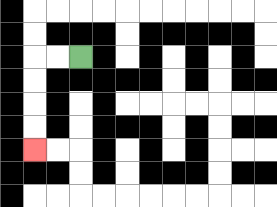{'start': '[3, 2]', 'end': '[1, 6]', 'path_directions': 'L,L,D,D,D,D', 'path_coordinates': '[[3, 2], [2, 2], [1, 2], [1, 3], [1, 4], [1, 5], [1, 6]]'}